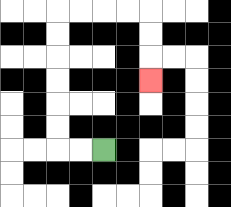{'start': '[4, 6]', 'end': '[6, 3]', 'path_directions': 'L,L,U,U,U,U,U,U,R,R,R,R,D,D,D', 'path_coordinates': '[[4, 6], [3, 6], [2, 6], [2, 5], [2, 4], [2, 3], [2, 2], [2, 1], [2, 0], [3, 0], [4, 0], [5, 0], [6, 0], [6, 1], [6, 2], [6, 3]]'}